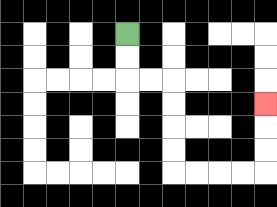{'start': '[5, 1]', 'end': '[11, 4]', 'path_directions': 'D,D,R,R,D,D,D,D,R,R,R,R,U,U,U', 'path_coordinates': '[[5, 1], [5, 2], [5, 3], [6, 3], [7, 3], [7, 4], [7, 5], [7, 6], [7, 7], [8, 7], [9, 7], [10, 7], [11, 7], [11, 6], [11, 5], [11, 4]]'}